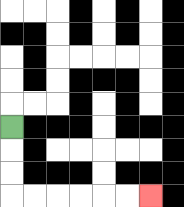{'start': '[0, 5]', 'end': '[6, 8]', 'path_directions': 'D,D,D,R,R,R,R,R,R', 'path_coordinates': '[[0, 5], [0, 6], [0, 7], [0, 8], [1, 8], [2, 8], [3, 8], [4, 8], [5, 8], [6, 8]]'}